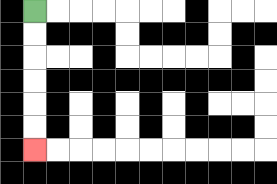{'start': '[1, 0]', 'end': '[1, 6]', 'path_directions': 'D,D,D,D,D,D', 'path_coordinates': '[[1, 0], [1, 1], [1, 2], [1, 3], [1, 4], [1, 5], [1, 6]]'}